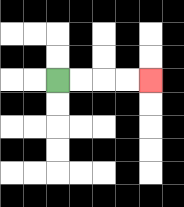{'start': '[2, 3]', 'end': '[6, 3]', 'path_directions': 'R,R,R,R', 'path_coordinates': '[[2, 3], [3, 3], [4, 3], [5, 3], [6, 3]]'}